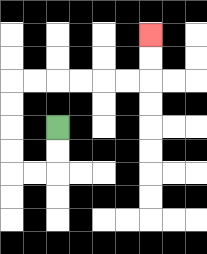{'start': '[2, 5]', 'end': '[6, 1]', 'path_directions': 'D,D,L,L,U,U,U,U,R,R,R,R,R,R,U,U', 'path_coordinates': '[[2, 5], [2, 6], [2, 7], [1, 7], [0, 7], [0, 6], [0, 5], [0, 4], [0, 3], [1, 3], [2, 3], [3, 3], [4, 3], [5, 3], [6, 3], [6, 2], [6, 1]]'}